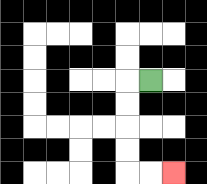{'start': '[6, 3]', 'end': '[7, 7]', 'path_directions': 'L,D,D,D,D,R,R', 'path_coordinates': '[[6, 3], [5, 3], [5, 4], [5, 5], [5, 6], [5, 7], [6, 7], [7, 7]]'}